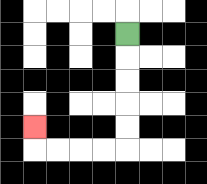{'start': '[5, 1]', 'end': '[1, 5]', 'path_directions': 'D,D,D,D,D,L,L,L,L,U', 'path_coordinates': '[[5, 1], [5, 2], [5, 3], [5, 4], [5, 5], [5, 6], [4, 6], [3, 6], [2, 6], [1, 6], [1, 5]]'}